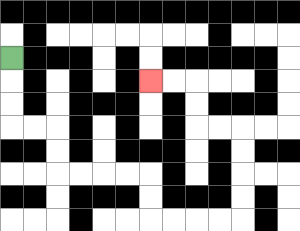{'start': '[0, 2]', 'end': '[6, 3]', 'path_directions': 'D,D,D,R,R,D,D,R,R,R,R,D,D,R,R,R,R,U,U,U,U,L,L,U,U,L,L', 'path_coordinates': '[[0, 2], [0, 3], [0, 4], [0, 5], [1, 5], [2, 5], [2, 6], [2, 7], [3, 7], [4, 7], [5, 7], [6, 7], [6, 8], [6, 9], [7, 9], [8, 9], [9, 9], [10, 9], [10, 8], [10, 7], [10, 6], [10, 5], [9, 5], [8, 5], [8, 4], [8, 3], [7, 3], [6, 3]]'}